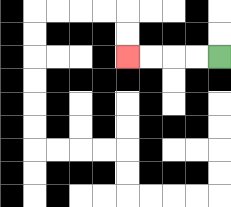{'start': '[9, 2]', 'end': '[5, 2]', 'path_directions': 'L,L,L,L', 'path_coordinates': '[[9, 2], [8, 2], [7, 2], [6, 2], [5, 2]]'}